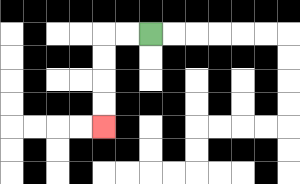{'start': '[6, 1]', 'end': '[4, 5]', 'path_directions': 'L,L,D,D,D,D', 'path_coordinates': '[[6, 1], [5, 1], [4, 1], [4, 2], [4, 3], [4, 4], [4, 5]]'}